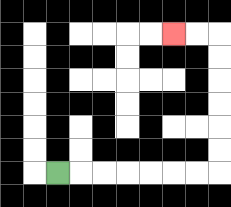{'start': '[2, 7]', 'end': '[7, 1]', 'path_directions': 'R,R,R,R,R,R,R,U,U,U,U,U,U,L,L', 'path_coordinates': '[[2, 7], [3, 7], [4, 7], [5, 7], [6, 7], [7, 7], [8, 7], [9, 7], [9, 6], [9, 5], [9, 4], [9, 3], [9, 2], [9, 1], [8, 1], [7, 1]]'}